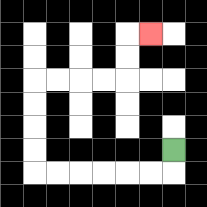{'start': '[7, 6]', 'end': '[6, 1]', 'path_directions': 'D,L,L,L,L,L,L,U,U,U,U,R,R,R,R,U,U,R', 'path_coordinates': '[[7, 6], [7, 7], [6, 7], [5, 7], [4, 7], [3, 7], [2, 7], [1, 7], [1, 6], [1, 5], [1, 4], [1, 3], [2, 3], [3, 3], [4, 3], [5, 3], [5, 2], [5, 1], [6, 1]]'}